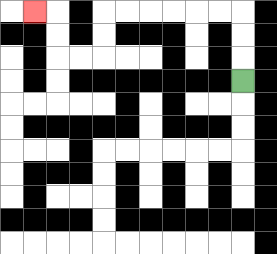{'start': '[10, 3]', 'end': '[1, 0]', 'path_directions': 'U,U,U,L,L,L,L,L,L,D,D,L,L,U,U,L', 'path_coordinates': '[[10, 3], [10, 2], [10, 1], [10, 0], [9, 0], [8, 0], [7, 0], [6, 0], [5, 0], [4, 0], [4, 1], [4, 2], [3, 2], [2, 2], [2, 1], [2, 0], [1, 0]]'}